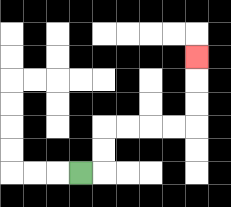{'start': '[3, 7]', 'end': '[8, 2]', 'path_directions': 'R,U,U,R,R,R,R,U,U,U', 'path_coordinates': '[[3, 7], [4, 7], [4, 6], [4, 5], [5, 5], [6, 5], [7, 5], [8, 5], [8, 4], [8, 3], [8, 2]]'}